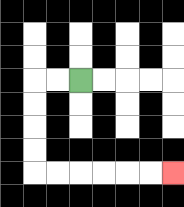{'start': '[3, 3]', 'end': '[7, 7]', 'path_directions': 'L,L,D,D,D,D,R,R,R,R,R,R', 'path_coordinates': '[[3, 3], [2, 3], [1, 3], [1, 4], [1, 5], [1, 6], [1, 7], [2, 7], [3, 7], [4, 7], [5, 7], [6, 7], [7, 7]]'}